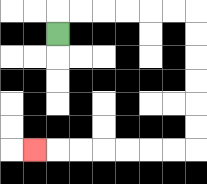{'start': '[2, 1]', 'end': '[1, 6]', 'path_directions': 'U,R,R,R,R,R,R,D,D,D,D,D,D,L,L,L,L,L,L,L', 'path_coordinates': '[[2, 1], [2, 0], [3, 0], [4, 0], [5, 0], [6, 0], [7, 0], [8, 0], [8, 1], [8, 2], [8, 3], [8, 4], [8, 5], [8, 6], [7, 6], [6, 6], [5, 6], [4, 6], [3, 6], [2, 6], [1, 6]]'}